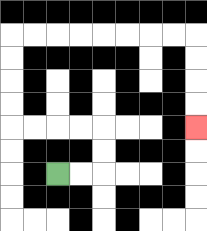{'start': '[2, 7]', 'end': '[8, 5]', 'path_directions': 'R,R,U,U,L,L,L,L,U,U,U,U,R,R,R,R,R,R,R,R,D,D,D,D', 'path_coordinates': '[[2, 7], [3, 7], [4, 7], [4, 6], [4, 5], [3, 5], [2, 5], [1, 5], [0, 5], [0, 4], [0, 3], [0, 2], [0, 1], [1, 1], [2, 1], [3, 1], [4, 1], [5, 1], [6, 1], [7, 1], [8, 1], [8, 2], [8, 3], [8, 4], [8, 5]]'}